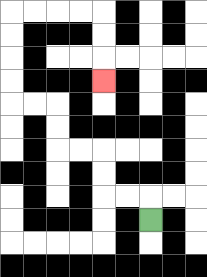{'start': '[6, 9]', 'end': '[4, 3]', 'path_directions': 'U,L,L,U,U,L,L,U,U,L,L,U,U,U,U,R,R,R,R,D,D,D', 'path_coordinates': '[[6, 9], [6, 8], [5, 8], [4, 8], [4, 7], [4, 6], [3, 6], [2, 6], [2, 5], [2, 4], [1, 4], [0, 4], [0, 3], [0, 2], [0, 1], [0, 0], [1, 0], [2, 0], [3, 0], [4, 0], [4, 1], [4, 2], [4, 3]]'}